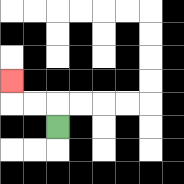{'start': '[2, 5]', 'end': '[0, 3]', 'path_directions': 'U,L,L,U', 'path_coordinates': '[[2, 5], [2, 4], [1, 4], [0, 4], [0, 3]]'}